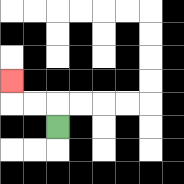{'start': '[2, 5]', 'end': '[0, 3]', 'path_directions': 'U,L,L,U', 'path_coordinates': '[[2, 5], [2, 4], [1, 4], [0, 4], [0, 3]]'}